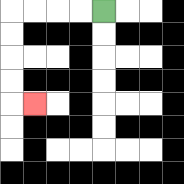{'start': '[4, 0]', 'end': '[1, 4]', 'path_directions': 'L,L,L,L,D,D,D,D,R', 'path_coordinates': '[[4, 0], [3, 0], [2, 0], [1, 0], [0, 0], [0, 1], [0, 2], [0, 3], [0, 4], [1, 4]]'}